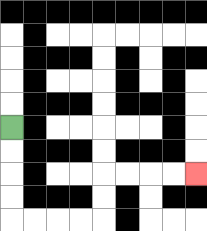{'start': '[0, 5]', 'end': '[8, 7]', 'path_directions': 'D,D,D,D,R,R,R,R,U,U,R,R,R,R', 'path_coordinates': '[[0, 5], [0, 6], [0, 7], [0, 8], [0, 9], [1, 9], [2, 9], [3, 9], [4, 9], [4, 8], [4, 7], [5, 7], [6, 7], [7, 7], [8, 7]]'}